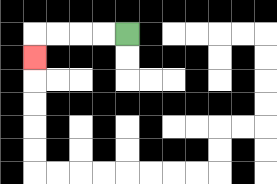{'start': '[5, 1]', 'end': '[1, 2]', 'path_directions': 'L,L,L,L,D', 'path_coordinates': '[[5, 1], [4, 1], [3, 1], [2, 1], [1, 1], [1, 2]]'}